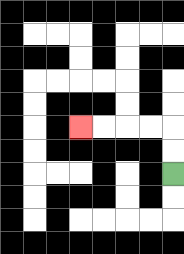{'start': '[7, 7]', 'end': '[3, 5]', 'path_directions': 'U,U,L,L,L,L', 'path_coordinates': '[[7, 7], [7, 6], [7, 5], [6, 5], [5, 5], [4, 5], [3, 5]]'}